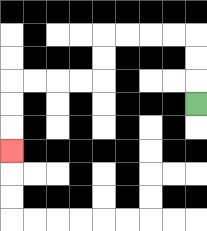{'start': '[8, 4]', 'end': '[0, 6]', 'path_directions': 'U,U,U,L,L,L,L,D,D,L,L,L,L,D,D,D', 'path_coordinates': '[[8, 4], [8, 3], [8, 2], [8, 1], [7, 1], [6, 1], [5, 1], [4, 1], [4, 2], [4, 3], [3, 3], [2, 3], [1, 3], [0, 3], [0, 4], [0, 5], [0, 6]]'}